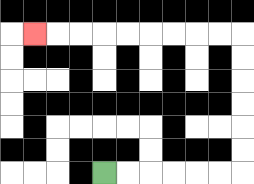{'start': '[4, 7]', 'end': '[1, 1]', 'path_directions': 'R,R,R,R,R,R,U,U,U,U,U,U,L,L,L,L,L,L,L,L,L', 'path_coordinates': '[[4, 7], [5, 7], [6, 7], [7, 7], [8, 7], [9, 7], [10, 7], [10, 6], [10, 5], [10, 4], [10, 3], [10, 2], [10, 1], [9, 1], [8, 1], [7, 1], [6, 1], [5, 1], [4, 1], [3, 1], [2, 1], [1, 1]]'}